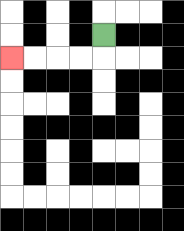{'start': '[4, 1]', 'end': '[0, 2]', 'path_directions': 'D,L,L,L,L', 'path_coordinates': '[[4, 1], [4, 2], [3, 2], [2, 2], [1, 2], [0, 2]]'}